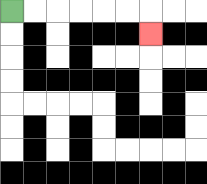{'start': '[0, 0]', 'end': '[6, 1]', 'path_directions': 'R,R,R,R,R,R,D', 'path_coordinates': '[[0, 0], [1, 0], [2, 0], [3, 0], [4, 0], [5, 0], [6, 0], [6, 1]]'}